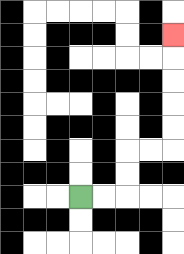{'start': '[3, 8]', 'end': '[7, 1]', 'path_directions': 'R,R,U,U,R,R,U,U,U,U,U', 'path_coordinates': '[[3, 8], [4, 8], [5, 8], [5, 7], [5, 6], [6, 6], [7, 6], [7, 5], [7, 4], [7, 3], [7, 2], [7, 1]]'}